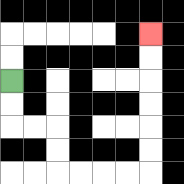{'start': '[0, 3]', 'end': '[6, 1]', 'path_directions': 'D,D,R,R,D,D,R,R,R,R,U,U,U,U,U,U', 'path_coordinates': '[[0, 3], [0, 4], [0, 5], [1, 5], [2, 5], [2, 6], [2, 7], [3, 7], [4, 7], [5, 7], [6, 7], [6, 6], [6, 5], [6, 4], [6, 3], [6, 2], [6, 1]]'}